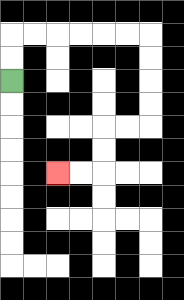{'start': '[0, 3]', 'end': '[2, 7]', 'path_directions': 'U,U,R,R,R,R,R,R,D,D,D,D,L,L,D,D,L,L', 'path_coordinates': '[[0, 3], [0, 2], [0, 1], [1, 1], [2, 1], [3, 1], [4, 1], [5, 1], [6, 1], [6, 2], [6, 3], [6, 4], [6, 5], [5, 5], [4, 5], [4, 6], [4, 7], [3, 7], [2, 7]]'}